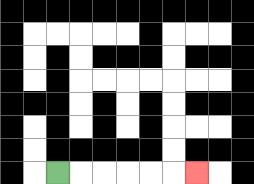{'start': '[2, 7]', 'end': '[8, 7]', 'path_directions': 'R,R,R,R,R,R', 'path_coordinates': '[[2, 7], [3, 7], [4, 7], [5, 7], [6, 7], [7, 7], [8, 7]]'}